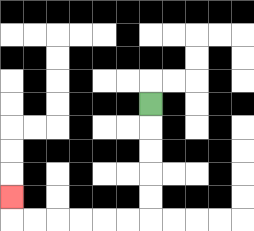{'start': '[6, 4]', 'end': '[0, 8]', 'path_directions': 'D,D,D,D,D,L,L,L,L,L,L,U', 'path_coordinates': '[[6, 4], [6, 5], [6, 6], [6, 7], [6, 8], [6, 9], [5, 9], [4, 9], [3, 9], [2, 9], [1, 9], [0, 9], [0, 8]]'}